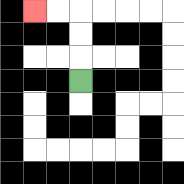{'start': '[3, 3]', 'end': '[1, 0]', 'path_directions': 'U,U,U,L,L', 'path_coordinates': '[[3, 3], [3, 2], [3, 1], [3, 0], [2, 0], [1, 0]]'}